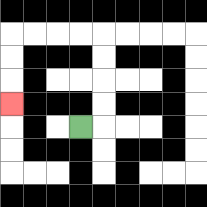{'start': '[3, 5]', 'end': '[0, 4]', 'path_directions': 'R,U,U,U,U,L,L,L,L,D,D,D', 'path_coordinates': '[[3, 5], [4, 5], [4, 4], [4, 3], [4, 2], [4, 1], [3, 1], [2, 1], [1, 1], [0, 1], [0, 2], [0, 3], [0, 4]]'}